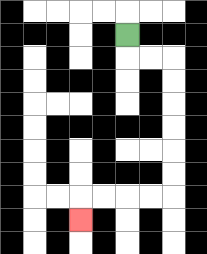{'start': '[5, 1]', 'end': '[3, 9]', 'path_directions': 'D,R,R,D,D,D,D,D,D,L,L,L,L,D', 'path_coordinates': '[[5, 1], [5, 2], [6, 2], [7, 2], [7, 3], [7, 4], [7, 5], [7, 6], [7, 7], [7, 8], [6, 8], [5, 8], [4, 8], [3, 8], [3, 9]]'}